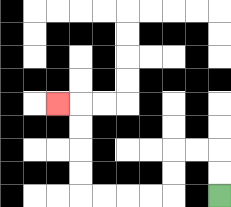{'start': '[9, 8]', 'end': '[2, 4]', 'path_directions': 'U,U,L,L,D,D,L,L,L,L,U,U,U,U,L', 'path_coordinates': '[[9, 8], [9, 7], [9, 6], [8, 6], [7, 6], [7, 7], [7, 8], [6, 8], [5, 8], [4, 8], [3, 8], [3, 7], [3, 6], [3, 5], [3, 4], [2, 4]]'}